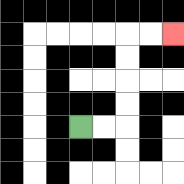{'start': '[3, 5]', 'end': '[7, 1]', 'path_directions': 'R,R,U,U,U,U,R,R', 'path_coordinates': '[[3, 5], [4, 5], [5, 5], [5, 4], [5, 3], [5, 2], [5, 1], [6, 1], [7, 1]]'}